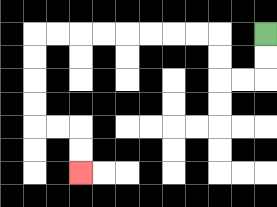{'start': '[11, 1]', 'end': '[3, 7]', 'path_directions': 'D,D,L,L,U,U,L,L,L,L,L,L,L,L,D,D,D,D,R,R,D,D', 'path_coordinates': '[[11, 1], [11, 2], [11, 3], [10, 3], [9, 3], [9, 2], [9, 1], [8, 1], [7, 1], [6, 1], [5, 1], [4, 1], [3, 1], [2, 1], [1, 1], [1, 2], [1, 3], [1, 4], [1, 5], [2, 5], [3, 5], [3, 6], [3, 7]]'}